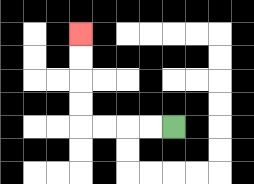{'start': '[7, 5]', 'end': '[3, 1]', 'path_directions': 'L,L,L,L,U,U,U,U', 'path_coordinates': '[[7, 5], [6, 5], [5, 5], [4, 5], [3, 5], [3, 4], [3, 3], [3, 2], [3, 1]]'}